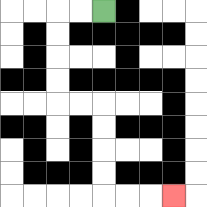{'start': '[4, 0]', 'end': '[7, 8]', 'path_directions': 'L,L,D,D,D,D,R,R,D,D,D,D,R,R,R', 'path_coordinates': '[[4, 0], [3, 0], [2, 0], [2, 1], [2, 2], [2, 3], [2, 4], [3, 4], [4, 4], [4, 5], [4, 6], [4, 7], [4, 8], [5, 8], [6, 8], [7, 8]]'}